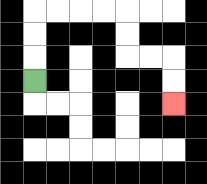{'start': '[1, 3]', 'end': '[7, 4]', 'path_directions': 'U,U,U,R,R,R,R,D,D,R,R,D,D', 'path_coordinates': '[[1, 3], [1, 2], [1, 1], [1, 0], [2, 0], [3, 0], [4, 0], [5, 0], [5, 1], [5, 2], [6, 2], [7, 2], [7, 3], [7, 4]]'}